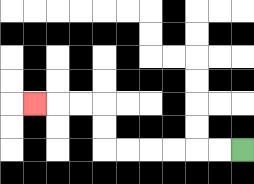{'start': '[10, 6]', 'end': '[1, 4]', 'path_directions': 'L,L,L,L,L,L,U,U,L,L,L', 'path_coordinates': '[[10, 6], [9, 6], [8, 6], [7, 6], [6, 6], [5, 6], [4, 6], [4, 5], [4, 4], [3, 4], [2, 4], [1, 4]]'}